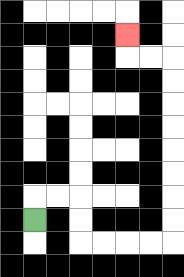{'start': '[1, 9]', 'end': '[5, 1]', 'path_directions': 'U,R,R,D,D,R,R,R,R,U,U,U,U,U,U,U,U,L,L,U', 'path_coordinates': '[[1, 9], [1, 8], [2, 8], [3, 8], [3, 9], [3, 10], [4, 10], [5, 10], [6, 10], [7, 10], [7, 9], [7, 8], [7, 7], [7, 6], [7, 5], [7, 4], [7, 3], [7, 2], [6, 2], [5, 2], [5, 1]]'}